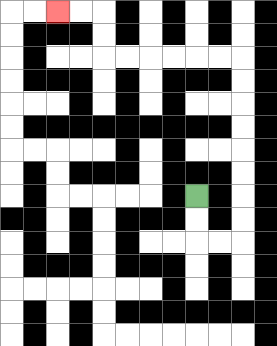{'start': '[8, 8]', 'end': '[2, 0]', 'path_directions': 'D,D,R,R,U,U,U,U,U,U,U,U,L,L,L,L,L,L,U,U,L,L', 'path_coordinates': '[[8, 8], [8, 9], [8, 10], [9, 10], [10, 10], [10, 9], [10, 8], [10, 7], [10, 6], [10, 5], [10, 4], [10, 3], [10, 2], [9, 2], [8, 2], [7, 2], [6, 2], [5, 2], [4, 2], [4, 1], [4, 0], [3, 0], [2, 0]]'}